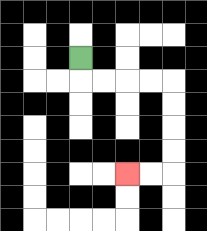{'start': '[3, 2]', 'end': '[5, 7]', 'path_directions': 'D,R,R,R,R,D,D,D,D,L,L', 'path_coordinates': '[[3, 2], [3, 3], [4, 3], [5, 3], [6, 3], [7, 3], [7, 4], [7, 5], [7, 6], [7, 7], [6, 7], [5, 7]]'}